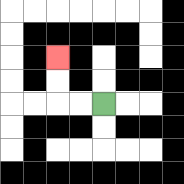{'start': '[4, 4]', 'end': '[2, 2]', 'path_directions': 'L,L,U,U', 'path_coordinates': '[[4, 4], [3, 4], [2, 4], [2, 3], [2, 2]]'}